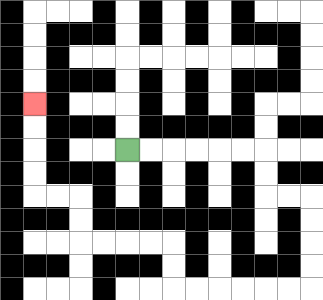{'start': '[5, 6]', 'end': '[1, 4]', 'path_directions': 'R,R,R,R,R,R,D,D,R,R,D,D,D,D,L,L,L,L,L,L,U,U,L,L,L,L,U,U,L,L,U,U,U,U', 'path_coordinates': '[[5, 6], [6, 6], [7, 6], [8, 6], [9, 6], [10, 6], [11, 6], [11, 7], [11, 8], [12, 8], [13, 8], [13, 9], [13, 10], [13, 11], [13, 12], [12, 12], [11, 12], [10, 12], [9, 12], [8, 12], [7, 12], [7, 11], [7, 10], [6, 10], [5, 10], [4, 10], [3, 10], [3, 9], [3, 8], [2, 8], [1, 8], [1, 7], [1, 6], [1, 5], [1, 4]]'}